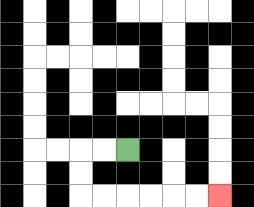{'start': '[5, 6]', 'end': '[9, 8]', 'path_directions': 'L,L,D,D,R,R,R,R,R,R', 'path_coordinates': '[[5, 6], [4, 6], [3, 6], [3, 7], [3, 8], [4, 8], [5, 8], [6, 8], [7, 8], [8, 8], [9, 8]]'}